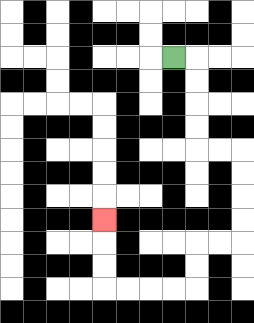{'start': '[7, 2]', 'end': '[4, 9]', 'path_directions': 'R,D,D,D,D,R,R,D,D,D,D,L,L,D,D,L,L,L,L,U,U,U', 'path_coordinates': '[[7, 2], [8, 2], [8, 3], [8, 4], [8, 5], [8, 6], [9, 6], [10, 6], [10, 7], [10, 8], [10, 9], [10, 10], [9, 10], [8, 10], [8, 11], [8, 12], [7, 12], [6, 12], [5, 12], [4, 12], [4, 11], [4, 10], [4, 9]]'}